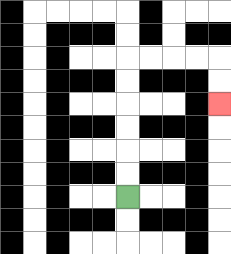{'start': '[5, 8]', 'end': '[9, 4]', 'path_directions': 'U,U,U,U,U,U,R,R,R,R,D,D', 'path_coordinates': '[[5, 8], [5, 7], [5, 6], [5, 5], [5, 4], [5, 3], [5, 2], [6, 2], [7, 2], [8, 2], [9, 2], [9, 3], [9, 4]]'}